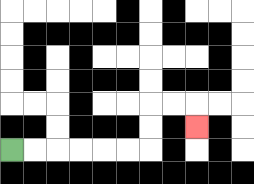{'start': '[0, 6]', 'end': '[8, 5]', 'path_directions': 'R,R,R,R,R,R,U,U,R,R,D', 'path_coordinates': '[[0, 6], [1, 6], [2, 6], [3, 6], [4, 6], [5, 6], [6, 6], [6, 5], [6, 4], [7, 4], [8, 4], [8, 5]]'}